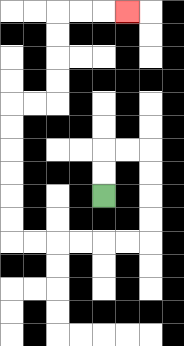{'start': '[4, 8]', 'end': '[5, 0]', 'path_directions': 'U,U,R,R,D,D,D,D,L,L,L,L,L,L,U,U,U,U,U,U,R,R,U,U,U,U,R,R,R', 'path_coordinates': '[[4, 8], [4, 7], [4, 6], [5, 6], [6, 6], [6, 7], [6, 8], [6, 9], [6, 10], [5, 10], [4, 10], [3, 10], [2, 10], [1, 10], [0, 10], [0, 9], [0, 8], [0, 7], [0, 6], [0, 5], [0, 4], [1, 4], [2, 4], [2, 3], [2, 2], [2, 1], [2, 0], [3, 0], [4, 0], [5, 0]]'}